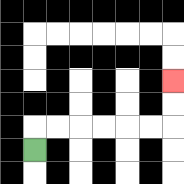{'start': '[1, 6]', 'end': '[7, 3]', 'path_directions': 'U,R,R,R,R,R,R,U,U', 'path_coordinates': '[[1, 6], [1, 5], [2, 5], [3, 5], [4, 5], [5, 5], [6, 5], [7, 5], [7, 4], [7, 3]]'}